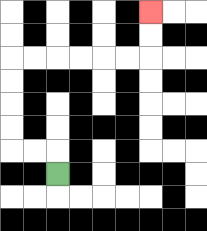{'start': '[2, 7]', 'end': '[6, 0]', 'path_directions': 'U,L,L,U,U,U,U,R,R,R,R,R,R,U,U', 'path_coordinates': '[[2, 7], [2, 6], [1, 6], [0, 6], [0, 5], [0, 4], [0, 3], [0, 2], [1, 2], [2, 2], [3, 2], [4, 2], [5, 2], [6, 2], [6, 1], [6, 0]]'}